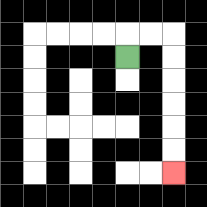{'start': '[5, 2]', 'end': '[7, 7]', 'path_directions': 'U,R,R,D,D,D,D,D,D', 'path_coordinates': '[[5, 2], [5, 1], [6, 1], [7, 1], [7, 2], [7, 3], [7, 4], [7, 5], [7, 6], [7, 7]]'}